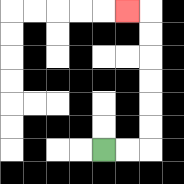{'start': '[4, 6]', 'end': '[5, 0]', 'path_directions': 'R,R,U,U,U,U,U,U,L', 'path_coordinates': '[[4, 6], [5, 6], [6, 6], [6, 5], [6, 4], [6, 3], [6, 2], [6, 1], [6, 0], [5, 0]]'}